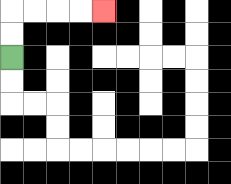{'start': '[0, 2]', 'end': '[4, 0]', 'path_directions': 'U,U,R,R,R,R', 'path_coordinates': '[[0, 2], [0, 1], [0, 0], [1, 0], [2, 0], [3, 0], [4, 0]]'}